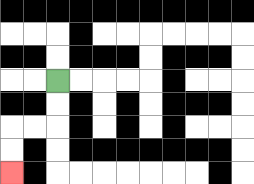{'start': '[2, 3]', 'end': '[0, 7]', 'path_directions': 'D,D,L,L,D,D', 'path_coordinates': '[[2, 3], [2, 4], [2, 5], [1, 5], [0, 5], [0, 6], [0, 7]]'}